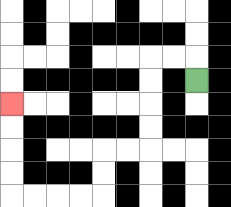{'start': '[8, 3]', 'end': '[0, 4]', 'path_directions': 'U,L,L,D,D,D,D,L,L,D,D,L,L,L,L,U,U,U,U', 'path_coordinates': '[[8, 3], [8, 2], [7, 2], [6, 2], [6, 3], [6, 4], [6, 5], [6, 6], [5, 6], [4, 6], [4, 7], [4, 8], [3, 8], [2, 8], [1, 8], [0, 8], [0, 7], [0, 6], [0, 5], [0, 4]]'}